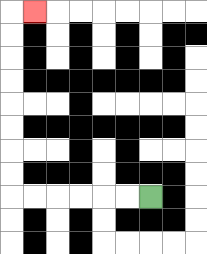{'start': '[6, 8]', 'end': '[1, 0]', 'path_directions': 'L,L,L,L,L,L,U,U,U,U,U,U,U,U,R', 'path_coordinates': '[[6, 8], [5, 8], [4, 8], [3, 8], [2, 8], [1, 8], [0, 8], [0, 7], [0, 6], [0, 5], [0, 4], [0, 3], [0, 2], [0, 1], [0, 0], [1, 0]]'}